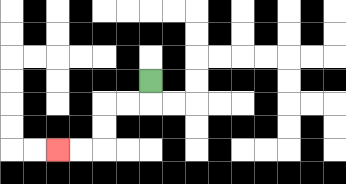{'start': '[6, 3]', 'end': '[2, 6]', 'path_directions': 'D,L,L,D,D,L,L', 'path_coordinates': '[[6, 3], [6, 4], [5, 4], [4, 4], [4, 5], [4, 6], [3, 6], [2, 6]]'}